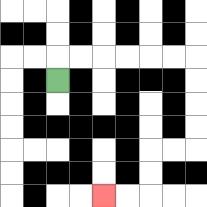{'start': '[2, 3]', 'end': '[4, 8]', 'path_directions': 'U,R,R,R,R,R,R,D,D,D,D,L,L,D,D,L,L', 'path_coordinates': '[[2, 3], [2, 2], [3, 2], [4, 2], [5, 2], [6, 2], [7, 2], [8, 2], [8, 3], [8, 4], [8, 5], [8, 6], [7, 6], [6, 6], [6, 7], [6, 8], [5, 8], [4, 8]]'}